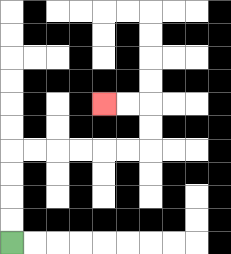{'start': '[0, 10]', 'end': '[4, 4]', 'path_directions': 'U,U,U,U,R,R,R,R,R,R,U,U,L,L', 'path_coordinates': '[[0, 10], [0, 9], [0, 8], [0, 7], [0, 6], [1, 6], [2, 6], [3, 6], [4, 6], [5, 6], [6, 6], [6, 5], [6, 4], [5, 4], [4, 4]]'}